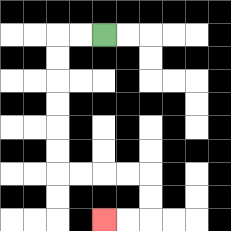{'start': '[4, 1]', 'end': '[4, 9]', 'path_directions': 'L,L,D,D,D,D,D,D,R,R,R,R,D,D,L,L', 'path_coordinates': '[[4, 1], [3, 1], [2, 1], [2, 2], [2, 3], [2, 4], [2, 5], [2, 6], [2, 7], [3, 7], [4, 7], [5, 7], [6, 7], [6, 8], [6, 9], [5, 9], [4, 9]]'}